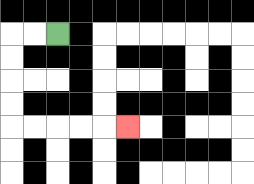{'start': '[2, 1]', 'end': '[5, 5]', 'path_directions': 'L,L,D,D,D,D,R,R,R,R,R', 'path_coordinates': '[[2, 1], [1, 1], [0, 1], [0, 2], [0, 3], [0, 4], [0, 5], [1, 5], [2, 5], [3, 5], [4, 5], [5, 5]]'}